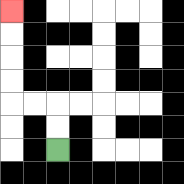{'start': '[2, 6]', 'end': '[0, 0]', 'path_directions': 'U,U,L,L,U,U,U,U', 'path_coordinates': '[[2, 6], [2, 5], [2, 4], [1, 4], [0, 4], [0, 3], [0, 2], [0, 1], [0, 0]]'}